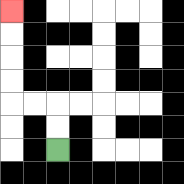{'start': '[2, 6]', 'end': '[0, 0]', 'path_directions': 'U,U,L,L,U,U,U,U', 'path_coordinates': '[[2, 6], [2, 5], [2, 4], [1, 4], [0, 4], [0, 3], [0, 2], [0, 1], [0, 0]]'}